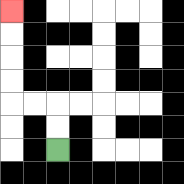{'start': '[2, 6]', 'end': '[0, 0]', 'path_directions': 'U,U,L,L,U,U,U,U', 'path_coordinates': '[[2, 6], [2, 5], [2, 4], [1, 4], [0, 4], [0, 3], [0, 2], [0, 1], [0, 0]]'}